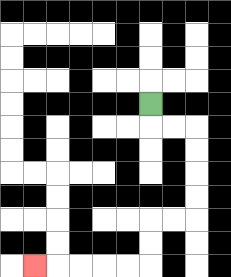{'start': '[6, 4]', 'end': '[1, 11]', 'path_directions': 'D,R,R,D,D,D,D,L,L,D,D,L,L,L,L,L', 'path_coordinates': '[[6, 4], [6, 5], [7, 5], [8, 5], [8, 6], [8, 7], [8, 8], [8, 9], [7, 9], [6, 9], [6, 10], [6, 11], [5, 11], [4, 11], [3, 11], [2, 11], [1, 11]]'}